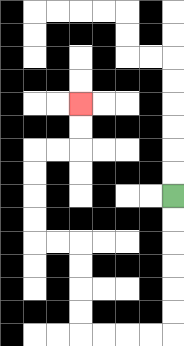{'start': '[7, 8]', 'end': '[3, 4]', 'path_directions': 'D,D,D,D,D,D,L,L,L,L,U,U,U,U,L,L,U,U,U,U,R,R,U,U', 'path_coordinates': '[[7, 8], [7, 9], [7, 10], [7, 11], [7, 12], [7, 13], [7, 14], [6, 14], [5, 14], [4, 14], [3, 14], [3, 13], [3, 12], [3, 11], [3, 10], [2, 10], [1, 10], [1, 9], [1, 8], [1, 7], [1, 6], [2, 6], [3, 6], [3, 5], [3, 4]]'}